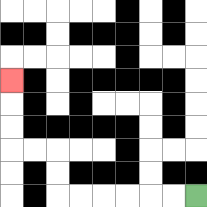{'start': '[8, 8]', 'end': '[0, 3]', 'path_directions': 'L,L,L,L,L,L,U,U,L,L,U,U,U', 'path_coordinates': '[[8, 8], [7, 8], [6, 8], [5, 8], [4, 8], [3, 8], [2, 8], [2, 7], [2, 6], [1, 6], [0, 6], [0, 5], [0, 4], [0, 3]]'}